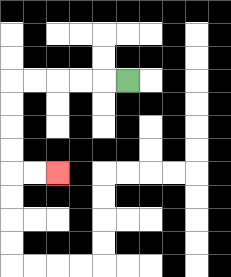{'start': '[5, 3]', 'end': '[2, 7]', 'path_directions': 'L,L,L,L,L,D,D,D,D,R,R', 'path_coordinates': '[[5, 3], [4, 3], [3, 3], [2, 3], [1, 3], [0, 3], [0, 4], [0, 5], [0, 6], [0, 7], [1, 7], [2, 7]]'}